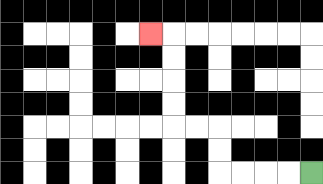{'start': '[13, 7]', 'end': '[6, 1]', 'path_directions': 'L,L,L,L,U,U,L,L,U,U,U,U,L', 'path_coordinates': '[[13, 7], [12, 7], [11, 7], [10, 7], [9, 7], [9, 6], [9, 5], [8, 5], [7, 5], [7, 4], [7, 3], [7, 2], [7, 1], [6, 1]]'}